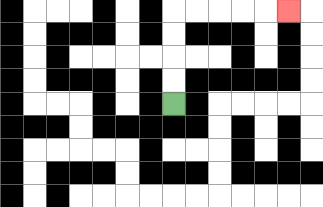{'start': '[7, 4]', 'end': '[12, 0]', 'path_directions': 'U,U,U,U,R,R,R,R,R', 'path_coordinates': '[[7, 4], [7, 3], [7, 2], [7, 1], [7, 0], [8, 0], [9, 0], [10, 0], [11, 0], [12, 0]]'}